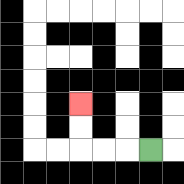{'start': '[6, 6]', 'end': '[3, 4]', 'path_directions': 'L,L,L,U,U', 'path_coordinates': '[[6, 6], [5, 6], [4, 6], [3, 6], [3, 5], [3, 4]]'}